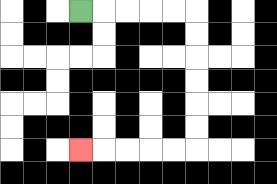{'start': '[3, 0]', 'end': '[3, 6]', 'path_directions': 'R,R,R,R,R,D,D,D,D,D,D,L,L,L,L,L', 'path_coordinates': '[[3, 0], [4, 0], [5, 0], [6, 0], [7, 0], [8, 0], [8, 1], [8, 2], [8, 3], [8, 4], [8, 5], [8, 6], [7, 6], [6, 6], [5, 6], [4, 6], [3, 6]]'}